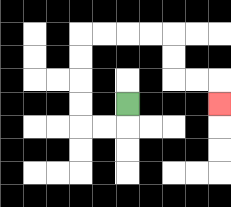{'start': '[5, 4]', 'end': '[9, 4]', 'path_directions': 'D,L,L,U,U,U,U,R,R,R,R,D,D,R,R,D', 'path_coordinates': '[[5, 4], [5, 5], [4, 5], [3, 5], [3, 4], [3, 3], [3, 2], [3, 1], [4, 1], [5, 1], [6, 1], [7, 1], [7, 2], [7, 3], [8, 3], [9, 3], [9, 4]]'}